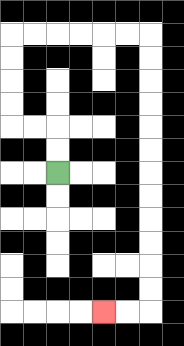{'start': '[2, 7]', 'end': '[4, 13]', 'path_directions': 'U,U,L,L,U,U,U,U,R,R,R,R,R,R,D,D,D,D,D,D,D,D,D,D,D,D,L,L', 'path_coordinates': '[[2, 7], [2, 6], [2, 5], [1, 5], [0, 5], [0, 4], [0, 3], [0, 2], [0, 1], [1, 1], [2, 1], [3, 1], [4, 1], [5, 1], [6, 1], [6, 2], [6, 3], [6, 4], [6, 5], [6, 6], [6, 7], [6, 8], [6, 9], [6, 10], [6, 11], [6, 12], [6, 13], [5, 13], [4, 13]]'}